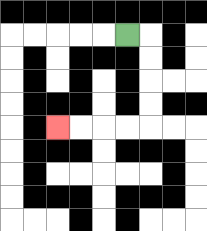{'start': '[5, 1]', 'end': '[2, 5]', 'path_directions': 'R,D,D,D,D,L,L,L,L', 'path_coordinates': '[[5, 1], [6, 1], [6, 2], [6, 3], [6, 4], [6, 5], [5, 5], [4, 5], [3, 5], [2, 5]]'}